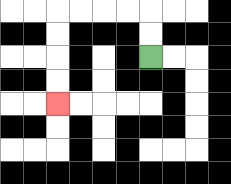{'start': '[6, 2]', 'end': '[2, 4]', 'path_directions': 'U,U,L,L,L,L,D,D,D,D', 'path_coordinates': '[[6, 2], [6, 1], [6, 0], [5, 0], [4, 0], [3, 0], [2, 0], [2, 1], [2, 2], [2, 3], [2, 4]]'}